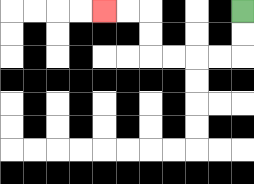{'start': '[10, 0]', 'end': '[4, 0]', 'path_directions': 'D,D,L,L,L,L,U,U,L,L', 'path_coordinates': '[[10, 0], [10, 1], [10, 2], [9, 2], [8, 2], [7, 2], [6, 2], [6, 1], [6, 0], [5, 0], [4, 0]]'}